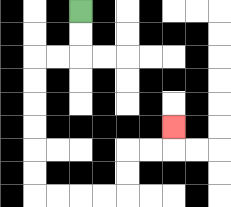{'start': '[3, 0]', 'end': '[7, 5]', 'path_directions': 'D,D,L,L,D,D,D,D,D,D,R,R,R,R,U,U,R,R,U', 'path_coordinates': '[[3, 0], [3, 1], [3, 2], [2, 2], [1, 2], [1, 3], [1, 4], [1, 5], [1, 6], [1, 7], [1, 8], [2, 8], [3, 8], [4, 8], [5, 8], [5, 7], [5, 6], [6, 6], [7, 6], [7, 5]]'}